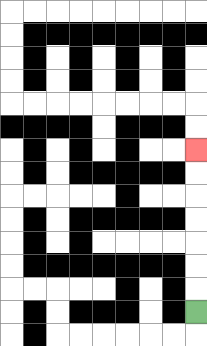{'start': '[8, 13]', 'end': '[8, 6]', 'path_directions': 'U,U,U,U,U,U,U', 'path_coordinates': '[[8, 13], [8, 12], [8, 11], [8, 10], [8, 9], [8, 8], [8, 7], [8, 6]]'}